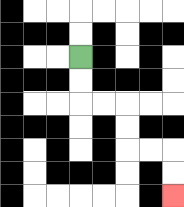{'start': '[3, 2]', 'end': '[7, 8]', 'path_directions': 'D,D,R,R,D,D,R,R,D,D', 'path_coordinates': '[[3, 2], [3, 3], [3, 4], [4, 4], [5, 4], [5, 5], [5, 6], [6, 6], [7, 6], [7, 7], [7, 8]]'}